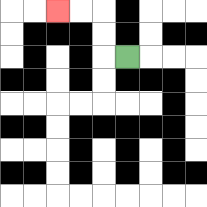{'start': '[5, 2]', 'end': '[2, 0]', 'path_directions': 'L,U,U,L,L', 'path_coordinates': '[[5, 2], [4, 2], [4, 1], [4, 0], [3, 0], [2, 0]]'}